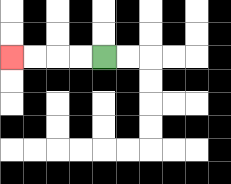{'start': '[4, 2]', 'end': '[0, 2]', 'path_directions': 'L,L,L,L', 'path_coordinates': '[[4, 2], [3, 2], [2, 2], [1, 2], [0, 2]]'}